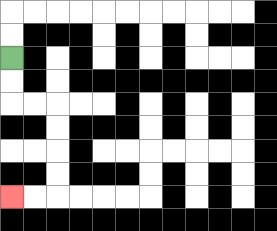{'start': '[0, 2]', 'end': '[0, 8]', 'path_directions': 'D,D,R,R,D,D,D,D,L,L', 'path_coordinates': '[[0, 2], [0, 3], [0, 4], [1, 4], [2, 4], [2, 5], [2, 6], [2, 7], [2, 8], [1, 8], [0, 8]]'}